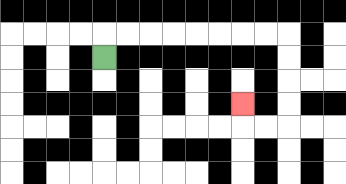{'start': '[4, 2]', 'end': '[10, 4]', 'path_directions': 'U,R,R,R,R,R,R,R,R,D,D,D,D,L,L,U', 'path_coordinates': '[[4, 2], [4, 1], [5, 1], [6, 1], [7, 1], [8, 1], [9, 1], [10, 1], [11, 1], [12, 1], [12, 2], [12, 3], [12, 4], [12, 5], [11, 5], [10, 5], [10, 4]]'}